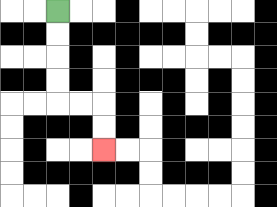{'start': '[2, 0]', 'end': '[4, 6]', 'path_directions': 'D,D,D,D,R,R,D,D', 'path_coordinates': '[[2, 0], [2, 1], [2, 2], [2, 3], [2, 4], [3, 4], [4, 4], [4, 5], [4, 6]]'}